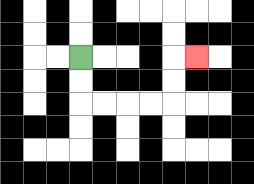{'start': '[3, 2]', 'end': '[8, 2]', 'path_directions': 'D,D,R,R,R,R,U,U,R', 'path_coordinates': '[[3, 2], [3, 3], [3, 4], [4, 4], [5, 4], [6, 4], [7, 4], [7, 3], [7, 2], [8, 2]]'}